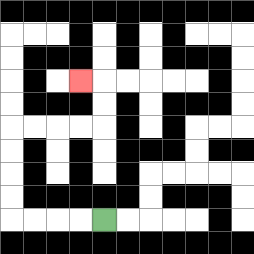{'start': '[4, 9]', 'end': '[3, 3]', 'path_directions': 'L,L,L,L,U,U,U,U,R,R,R,R,U,U,L', 'path_coordinates': '[[4, 9], [3, 9], [2, 9], [1, 9], [0, 9], [0, 8], [0, 7], [0, 6], [0, 5], [1, 5], [2, 5], [3, 5], [4, 5], [4, 4], [4, 3], [3, 3]]'}